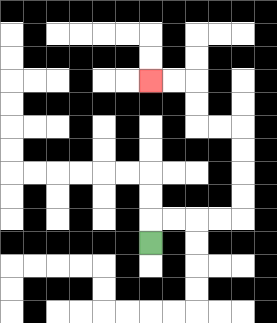{'start': '[6, 10]', 'end': '[6, 3]', 'path_directions': 'U,R,R,R,R,U,U,U,U,L,L,U,U,L,L', 'path_coordinates': '[[6, 10], [6, 9], [7, 9], [8, 9], [9, 9], [10, 9], [10, 8], [10, 7], [10, 6], [10, 5], [9, 5], [8, 5], [8, 4], [8, 3], [7, 3], [6, 3]]'}